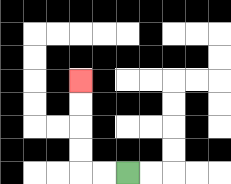{'start': '[5, 7]', 'end': '[3, 3]', 'path_directions': 'L,L,U,U,U,U', 'path_coordinates': '[[5, 7], [4, 7], [3, 7], [3, 6], [3, 5], [3, 4], [3, 3]]'}